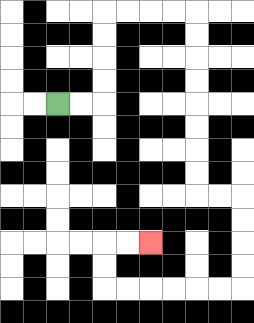{'start': '[2, 4]', 'end': '[6, 10]', 'path_directions': 'R,R,U,U,U,U,R,R,R,R,D,D,D,D,D,D,D,D,R,R,D,D,D,D,L,L,L,L,L,L,U,U,R,R', 'path_coordinates': '[[2, 4], [3, 4], [4, 4], [4, 3], [4, 2], [4, 1], [4, 0], [5, 0], [6, 0], [7, 0], [8, 0], [8, 1], [8, 2], [8, 3], [8, 4], [8, 5], [8, 6], [8, 7], [8, 8], [9, 8], [10, 8], [10, 9], [10, 10], [10, 11], [10, 12], [9, 12], [8, 12], [7, 12], [6, 12], [5, 12], [4, 12], [4, 11], [4, 10], [5, 10], [6, 10]]'}